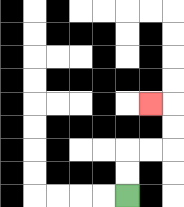{'start': '[5, 8]', 'end': '[6, 4]', 'path_directions': 'U,U,R,R,U,U,L', 'path_coordinates': '[[5, 8], [5, 7], [5, 6], [6, 6], [7, 6], [7, 5], [7, 4], [6, 4]]'}